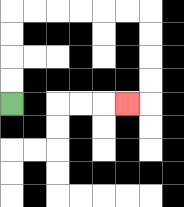{'start': '[0, 4]', 'end': '[5, 4]', 'path_directions': 'U,U,U,U,R,R,R,R,R,R,D,D,D,D,L', 'path_coordinates': '[[0, 4], [0, 3], [0, 2], [0, 1], [0, 0], [1, 0], [2, 0], [3, 0], [4, 0], [5, 0], [6, 0], [6, 1], [6, 2], [6, 3], [6, 4], [5, 4]]'}